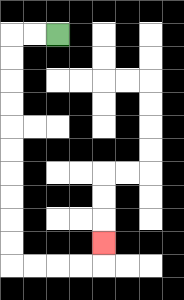{'start': '[2, 1]', 'end': '[4, 10]', 'path_directions': 'L,L,D,D,D,D,D,D,D,D,D,D,R,R,R,R,U', 'path_coordinates': '[[2, 1], [1, 1], [0, 1], [0, 2], [0, 3], [0, 4], [0, 5], [0, 6], [0, 7], [0, 8], [0, 9], [0, 10], [0, 11], [1, 11], [2, 11], [3, 11], [4, 11], [4, 10]]'}